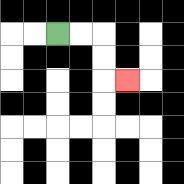{'start': '[2, 1]', 'end': '[5, 3]', 'path_directions': 'R,R,D,D,R', 'path_coordinates': '[[2, 1], [3, 1], [4, 1], [4, 2], [4, 3], [5, 3]]'}